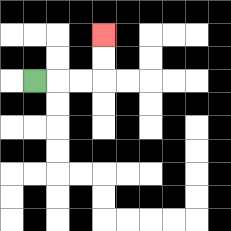{'start': '[1, 3]', 'end': '[4, 1]', 'path_directions': 'R,R,R,U,U', 'path_coordinates': '[[1, 3], [2, 3], [3, 3], [4, 3], [4, 2], [4, 1]]'}